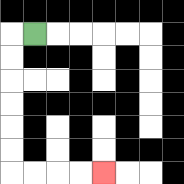{'start': '[1, 1]', 'end': '[4, 7]', 'path_directions': 'L,D,D,D,D,D,D,R,R,R,R', 'path_coordinates': '[[1, 1], [0, 1], [0, 2], [0, 3], [0, 4], [0, 5], [0, 6], [0, 7], [1, 7], [2, 7], [3, 7], [4, 7]]'}